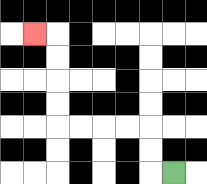{'start': '[7, 7]', 'end': '[1, 1]', 'path_directions': 'L,U,U,L,L,L,L,U,U,U,U,L', 'path_coordinates': '[[7, 7], [6, 7], [6, 6], [6, 5], [5, 5], [4, 5], [3, 5], [2, 5], [2, 4], [2, 3], [2, 2], [2, 1], [1, 1]]'}